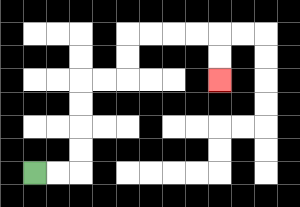{'start': '[1, 7]', 'end': '[9, 3]', 'path_directions': 'R,R,U,U,U,U,R,R,U,U,R,R,R,R,D,D', 'path_coordinates': '[[1, 7], [2, 7], [3, 7], [3, 6], [3, 5], [3, 4], [3, 3], [4, 3], [5, 3], [5, 2], [5, 1], [6, 1], [7, 1], [8, 1], [9, 1], [9, 2], [9, 3]]'}